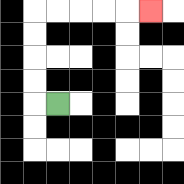{'start': '[2, 4]', 'end': '[6, 0]', 'path_directions': 'L,U,U,U,U,R,R,R,R,R', 'path_coordinates': '[[2, 4], [1, 4], [1, 3], [1, 2], [1, 1], [1, 0], [2, 0], [3, 0], [4, 0], [5, 0], [6, 0]]'}